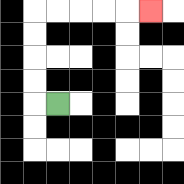{'start': '[2, 4]', 'end': '[6, 0]', 'path_directions': 'L,U,U,U,U,R,R,R,R,R', 'path_coordinates': '[[2, 4], [1, 4], [1, 3], [1, 2], [1, 1], [1, 0], [2, 0], [3, 0], [4, 0], [5, 0], [6, 0]]'}